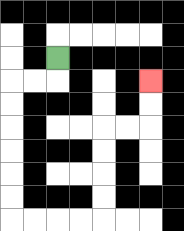{'start': '[2, 2]', 'end': '[6, 3]', 'path_directions': 'D,L,L,D,D,D,D,D,D,R,R,R,R,U,U,U,U,R,R,U,U', 'path_coordinates': '[[2, 2], [2, 3], [1, 3], [0, 3], [0, 4], [0, 5], [0, 6], [0, 7], [0, 8], [0, 9], [1, 9], [2, 9], [3, 9], [4, 9], [4, 8], [4, 7], [4, 6], [4, 5], [5, 5], [6, 5], [6, 4], [6, 3]]'}